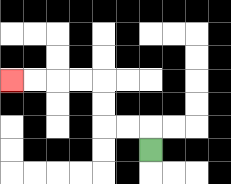{'start': '[6, 6]', 'end': '[0, 3]', 'path_directions': 'U,L,L,U,U,L,L,L,L', 'path_coordinates': '[[6, 6], [6, 5], [5, 5], [4, 5], [4, 4], [4, 3], [3, 3], [2, 3], [1, 3], [0, 3]]'}